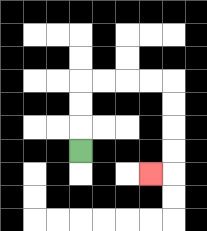{'start': '[3, 6]', 'end': '[6, 7]', 'path_directions': 'U,U,U,R,R,R,R,D,D,D,D,L', 'path_coordinates': '[[3, 6], [3, 5], [3, 4], [3, 3], [4, 3], [5, 3], [6, 3], [7, 3], [7, 4], [7, 5], [7, 6], [7, 7], [6, 7]]'}